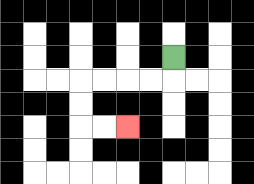{'start': '[7, 2]', 'end': '[5, 5]', 'path_directions': 'D,L,L,L,L,D,D,R,R', 'path_coordinates': '[[7, 2], [7, 3], [6, 3], [5, 3], [4, 3], [3, 3], [3, 4], [3, 5], [4, 5], [5, 5]]'}